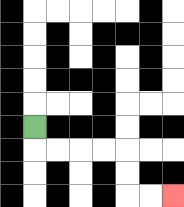{'start': '[1, 5]', 'end': '[7, 8]', 'path_directions': 'D,R,R,R,R,D,D,R,R', 'path_coordinates': '[[1, 5], [1, 6], [2, 6], [3, 6], [4, 6], [5, 6], [5, 7], [5, 8], [6, 8], [7, 8]]'}